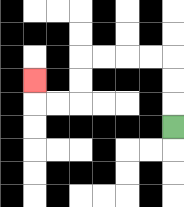{'start': '[7, 5]', 'end': '[1, 3]', 'path_directions': 'U,U,U,L,L,L,L,D,D,L,L,U', 'path_coordinates': '[[7, 5], [7, 4], [7, 3], [7, 2], [6, 2], [5, 2], [4, 2], [3, 2], [3, 3], [3, 4], [2, 4], [1, 4], [1, 3]]'}